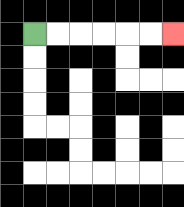{'start': '[1, 1]', 'end': '[7, 1]', 'path_directions': 'R,R,R,R,R,R', 'path_coordinates': '[[1, 1], [2, 1], [3, 1], [4, 1], [5, 1], [6, 1], [7, 1]]'}